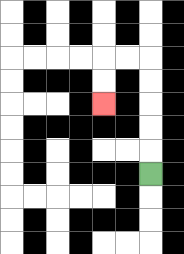{'start': '[6, 7]', 'end': '[4, 4]', 'path_directions': 'U,U,U,U,U,L,L,D,D', 'path_coordinates': '[[6, 7], [6, 6], [6, 5], [6, 4], [6, 3], [6, 2], [5, 2], [4, 2], [4, 3], [4, 4]]'}